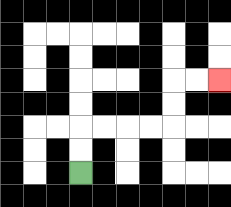{'start': '[3, 7]', 'end': '[9, 3]', 'path_directions': 'U,U,R,R,R,R,U,U,R,R', 'path_coordinates': '[[3, 7], [3, 6], [3, 5], [4, 5], [5, 5], [6, 5], [7, 5], [7, 4], [7, 3], [8, 3], [9, 3]]'}